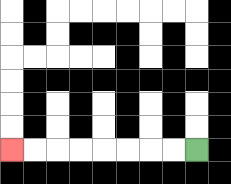{'start': '[8, 6]', 'end': '[0, 6]', 'path_directions': 'L,L,L,L,L,L,L,L', 'path_coordinates': '[[8, 6], [7, 6], [6, 6], [5, 6], [4, 6], [3, 6], [2, 6], [1, 6], [0, 6]]'}